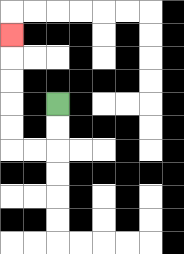{'start': '[2, 4]', 'end': '[0, 1]', 'path_directions': 'D,D,L,L,U,U,U,U,U', 'path_coordinates': '[[2, 4], [2, 5], [2, 6], [1, 6], [0, 6], [0, 5], [0, 4], [0, 3], [0, 2], [0, 1]]'}